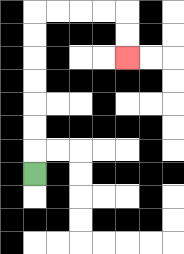{'start': '[1, 7]', 'end': '[5, 2]', 'path_directions': 'U,U,U,U,U,U,U,R,R,R,R,D,D', 'path_coordinates': '[[1, 7], [1, 6], [1, 5], [1, 4], [1, 3], [1, 2], [1, 1], [1, 0], [2, 0], [3, 0], [4, 0], [5, 0], [5, 1], [5, 2]]'}